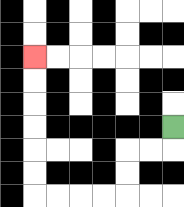{'start': '[7, 5]', 'end': '[1, 2]', 'path_directions': 'D,L,L,D,D,L,L,L,L,U,U,U,U,U,U', 'path_coordinates': '[[7, 5], [7, 6], [6, 6], [5, 6], [5, 7], [5, 8], [4, 8], [3, 8], [2, 8], [1, 8], [1, 7], [1, 6], [1, 5], [1, 4], [1, 3], [1, 2]]'}